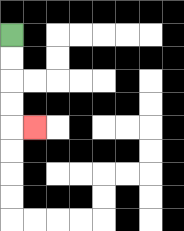{'start': '[0, 1]', 'end': '[1, 5]', 'path_directions': 'D,D,D,D,R', 'path_coordinates': '[[0, 1], [0, 2], [0, 3], [0, 4], [0, 5], [1, 5]]'}